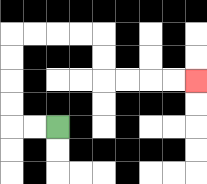{'start': '[2, 5]', 'end': '[8, 3]', 'path_directions': 'L,L,U,U,U,U,R,R,R,R,D,D,R,R,R,R', 'path_coordinates': '[[2, 5], [1, 5], [0, 5], [0, 4], [0, 3], [0, 2], [0, 1], [1, 1], [2, 1], [3, 1], [4, 1], [4, 2], [4, 3], [5, 3], [6, 3], [7, 3], [8, 3]]'}